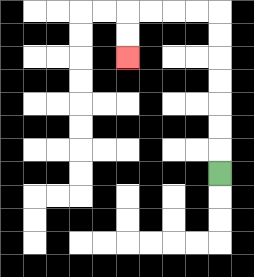{'start': '[9, 7]', 'end': '[5, 2]', 'path_directions': 'U,U,U,U,U,U,U,L,L,L,L,D,D', 'path_coordinates': '[[9, 7], [9, 6], [9, 5], [9, 4], [9, 3], [9, 2], [9, 1], [9, 0], [8, 0], [7, 0], [6, 0], [5, 0], [5, 1], [5, 2]]'}